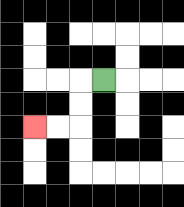{'start': '[4, 3]', 'end': '[1, 5]', 'path_directions': 'L,D,D,L,L', 'path_coordinates': '[[4, 3], [3, 3], [3, 4], [3, 5], [2, 5], [1, 5]]'}